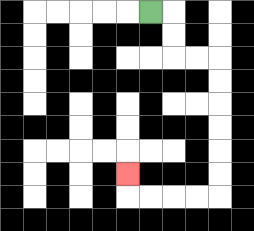{'start': '[6, 0]', 'end': '[5, 7]', 'path_directions': 'R,D,D,R,R,D,D,D,D,D,D,L,L,L,L,U', 'path_coordinates': '[[6, 0], [7, 0], [7, 1], [7, 2], [8, 2], [9, 2], [9, 3], [9, 4], [9, 5], [9, 6], [9, 7], [9, 8], [8, 8], [7, 8], [6, 8], [5, 8], [5, 7]]'}